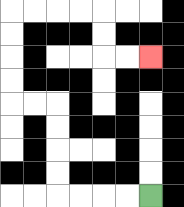{'start': '[6, 8]', 'end': '[6, 2]', 'path_directions': 'L,L,L,L,U,U,U,U,L,L,U,U,U,U,R,R,R,R,D,D,R,R', 'path_coordinates': '[[6, 8], [5, 8], [4, 8], [3, 8], [2, 8], [2, 7], [2, 6], [2, 5], [2, 4], [1, 4], [0, 4], [0, 3], [0, 2], [0, 1], [0, 0], [1, 0], [2, 0], [3, 0], [4, 0], [4, 1], [4, 2], [5, 2], [6, 2]]'}